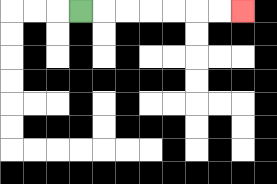{'start': '[3, 0]', 'end': '[10, 0]', 'path_directions': 'R,R,R,R,R,R,R', 'path_coordinates': '[[3, 0], [4, 0], [5, 0], [6, 0], [7, 0], [8, 0], [9, 0], [10, 0]]'}